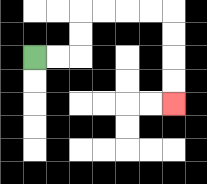{'start': '[1, 2]', 'end': '[7, 4]', 'path_directions': 'R,R,U,U,R,R,R,R,D,D,D,D', 'path_coordinates': '[[1, 2], [2, 2], [3, 2], [3, 1], [3, 0], [4, 0], [5, 0], [6, 0], [7, 0], [7, 1], [7, 2], [7, 3], [7, 4]]'}